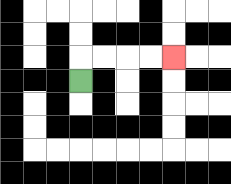{'start': '[3, 3]', 'end': '[7, 2]', 'path_directions': 'U,R,R,R,R', 'path_coordinates': '[[3, 3], [3, 2], [4, 2], [5, 2], [6, 2], [7, 2]]'}